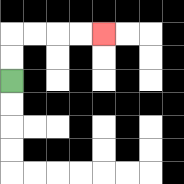{'start': '[0, 3]', 'end': '[4, 1]', 'path_directions': 'U,U,R,R,R,R', 'path_coordinates': '[[0, 3], [0, 2], [0, 1], [1, 1], [2, 1], [3, 1], [4, 1]]'}